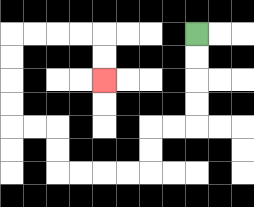{'start': '[8, 1]', 'end': '[4, 3]', 'path_directions': 'D,D,D,D,L,L,D,D,L,L,L,L,U,U,L,L,U,U,U,U,R,R,R,R,D,D', 'path_coordinates': '[[8, 1], [8, 2], [8, 3], [8, 4], [8, 5], [7, 5], [6, 5], [6, 6], [6, 7], [5, 7], [4, 7], [3, 7], [2, 7], [2, 6], [2, 5], [1, 5], [0, 5], [0, 4], [0, 3], [0, 2], [0, 1], [1, 1], [2, 1], [3, 1], [4, 1], [4, 2], [4, 3]]'}